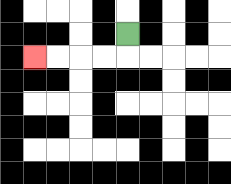{'start': '[5, 1]', 'end': '[1, 2]', 'path_directions': 'D,L,L,L,L', 'path_coordinates': '[[5, 1], [5, 2], [4, 2], [3, 2], [2, 2], [1, 2]]'}